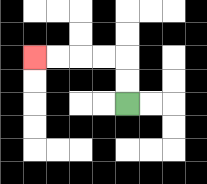{'start': '[5, 4]', 'end': '[1, 2]', 'path_directions': 'U,U,L,L,L,L', 'path_coordinates': '[[5, 4], [5, 3], [5, 2], [4, 2], [3, 2], [2, 2], [1, 2]]'}